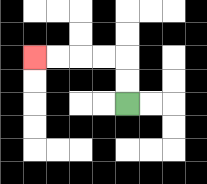{'start': '[5, 4]', 'end': '[1, 2]', 'path_directions': 'U,U,L,L,L,L', 'path_coordinates': '[[5, 4], [5, 3], [5, 2], [4, 2], [3, 2], [2, 2], [1, 2]]'}